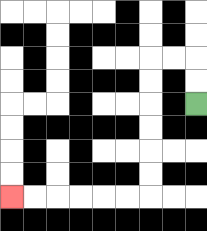{'start': '[8, 4]', 'end': '[0, 8]', 'path_directions': 'U,U,L,L,D,D,D,D,D,D,L,L,L,L,L,L', 'path_coordinates': '[[8, 4], [8, 3], [8, 2], [7, 2], [6, 2], [6, 3], [6, 4], [6, 5], [6, 6], [6, 7], [6, 8], [5, 8], [4, 8], [3, 8], [2, 8], [1, 8], [0, 8]]'}